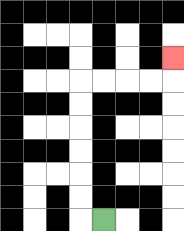{'start': '[4, 9]', 'end': '[7, 2]', 'path_directions': 'L,U,U,U,U,U,U,R,R,R,R,U', 'path_coordinates': '[[4, 9], [3, 9], [3, 8], [3, 7], [3, 6], [3, 5], [3, 4], [3, 3], [4, 3], [5, 3], [6, 3], [7, 3], [7, 2]]'}